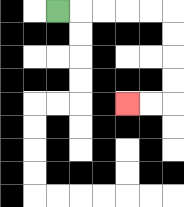{'start': '[2, 0]', 'end': '[5, 4]', 'path_directions': 'R,R,R,R,R,D,D,D,D,L,L', 'path_coordinates': '[[2, 0], [3, 0], [4, 0], [5, 0], [6, 0], [7, 0], [7, 1], [7, 2], [7, 3], [7, 4], [6, 4], [5, 4]]'}